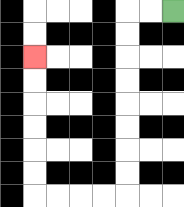{'start': '[7, 0]', 'end': '[1, 2]', 'path_directions': 'L,L,D,D,D,D,D,D,D,D,L,L,L,L,U,U,U,U,U,U', 'path_coordinates': '[[7, 0], [6, 0], [5, 0], [5, 1], [5, 2], [5, 3], [5, 4], [5, 5], [5, 6], [5, 7], [5, 8], [4, 8], [3, 8], [2, 8], [1, 8], [1, 7], [1, 6], [1, 5], [1, 4], [1, 3], [1, 2]]'}